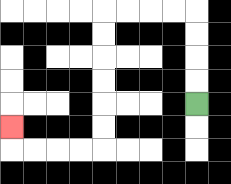{'start': '[8, 4]', 'end': '[0, 5]', 'path_directions': 'U,U,U,U,L,L,L,L,D,D,D,D,D,D,L,L,L,L,U', 'path_coordinates': '[[8, 4], [8, 3], [8, 2], [8, 1], [8, 0], [7, 0], [6, 0], [5, 0], [4, 0], [4, 1], [4, 2], [4, 3], [4, 4], [4, 5], [4, 6], [3, 6], [2, 6], [1, 6], [0, 6], [0, 5]]'}